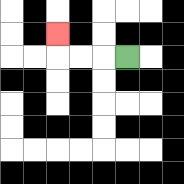{'start': '[5, 2]', 'end': '[2, 1]', 'path_directions': 'L,L,L,U', 'path_coordinates': '[[5, 2], [4, 2], [3, 2], [2, 2], [2, 1]]'}